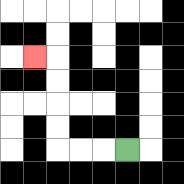{'start': '[5, 6]', 'end': '[1, 2]', 'path_directions': 'L,L,L,U,U,U,U,L', 'path_coordinates': '[[5, 6], [4, 6], [3, 6], [2, 6], [2, 5], [2, 4], [2, 3], [2, 2], [1, 2]]'}